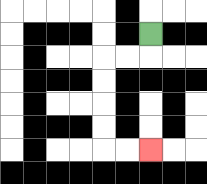{'start': '[6, 1]', 'end': '[6, 6]', 'path_directions': 'D,L,L,D,D,D,D,R,R', 'path_coordinates': '[[6, 1], [6, 2], [5, 2], [4, 2], [4, 3], [4, 4], [4, 5], [4, 6], [5, 6], [6, 6]]'}